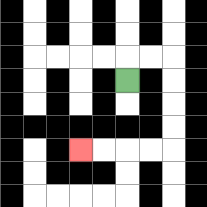{'start': '[5, 3]', 'end': '[3, 6]', 'path_directions': 'U,R,R,D,D,D,D,L,L,L,L', 'path_coordinates': '[[5, 3], [5, 2], [6, 2], [7, 2], [7, 3], [7, 4], [7, 5], [7, 6], [6, 6], [5, 6], [4, 6], [3, 6]]'}